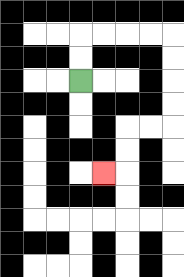{'start': '[3, 3]', 'end': '[4, 7]', 'path_directions': 'U,U,R,R,R,R,D,D,D,D,L,L,D,D,L', 'path_coordinates': '[[3, 3], [3, 2], [3, 1], [4, 1], [5, 1], [6, 1], [7, 1], [7, 2], [7, 3], [7, 4], [7, 5], [6, 5], [5, 5], [5, 6], [5, 7], [4, 7]]'}